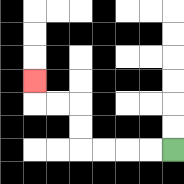{'start': '[7, 6]', 'end': '[1, 3]', 'path_directions': 'L,L,L,L,U,U,L,L,U', 'path_coordinates': '[[7, 6], [6, 6], [5, 6], [4, 6], [3, 6], [3, 5], [3, 4], [2, 4], [1, 4], [1, 3]]'}